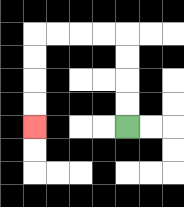{'start': '[5, 5]', 'end': '[1, 5]', 'path_directions': 'U,U,U,U,L,L,L,L,D,D,D,D', 'path_coordinates': '[[5, 5], [5, 4], [5, 3], [5, 2], [5, 1], [4, 1], [3, 1], [2, 1], [1, 1], [1, 2], [1, 3], [1, 4], [1, 5]]'}